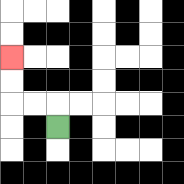{'start': '[2, 5]', 'end': '[0, 2]', 'path_directions': 'U,L,L,U,U', 'path_coordinates': '[[2, 5], [2, 4], [1, 4], [0, 4], [0, 3], [0, 2]]'}